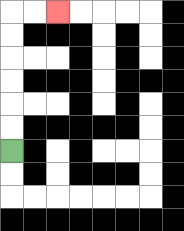{'start': '[0, 6]', 'end': '[2, 0]', 'path_directions': 'U,U,U,U,U,U,R,R', 'path_coordinates': '[[0, 6], [0, 5], [0, 4], [0, 3], [0, 2], [0, 1], [0, 0], [1, 0], [2, 0]]'}